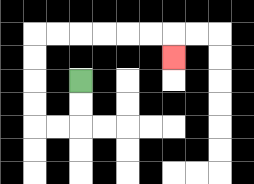{'start': '[3, 3]', 'end': '[7, 2]', 'path_directions': 'D,D,L,L,U,U,U,U,R,R,R,R,R,R,D', 'path_coordinates': '[[3, 3], [3, 4], [3, 5], [2, 5], [1, 5], [1, 4], [1, 3], [1, 2], [1, 1], [2, 1], [3, 1], [4, 1], [5, 1], [6, 1], [7, 1], [7, 2]]'}